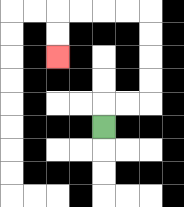{'start': '[4, 5]', 'end': '[2, 2]', 'path_directions': 'U,R,R,U,U,U,U,L,L,L,L,D,D', 'path_coordinates': '[[4, 5], [4, 4], [5, 4], [6, 4], [6, 3], [6, 2], [6, 1], [6, 0], [5, 0], [4, 0], [3, 0], [2, 0], [2, 1], [2, 2]]'}